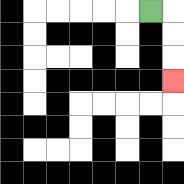{'start': '[6, 0]', 'end': '[7, 3]', 'path_directions': 'R,D,D,D', 'path_coordinates': '[[6, 0], [7, 0], [7, 1], [7, 2], [7, 3]]'}